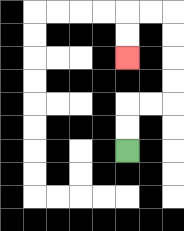{'start': '[5, 6]', 'end': '[5, 2]', 'path_directions': 'U,U,R,R,U,U,U,U,L,L,D,D', 'path_coordinates': '[[5, 6], [5, 5], [5, 4], [6, 4], [7, 4], [7, 3], [7, 2], [7, 1], [7, 0], [6, 0], [5, 0], [5, 1], [5, 2]]'}